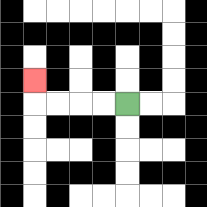{'start': '[5, 4]', 'end': '[1, 3]', 'path_directions': 'L,L,L,L,U', 'path_coordinates': '[[5, 4], [4, 4], [3, 4], [2, 4], [1, 4], [1, 3]]'}